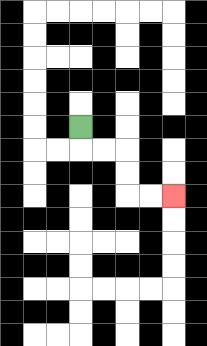{'start': '[3, 5]', 'end': '[7, 8]', 'path_directions': 'D,R,R,D,D,R,R', 'path_coordinates': '[[3, 5], [3, 6], [4, 6], [5, 6], [5, 7], [5, 8], [6, 8], [7, 8]]'}